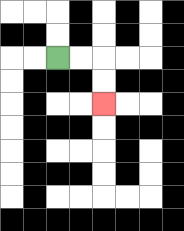{'start': '[2, 2]', 'end': '[4, 4]', 'path_directions': 'R,R,D,D', 'path_coordinates': '[[2, 2], [3, 2], [4, 2], [4, 3], [4, 4]]'}